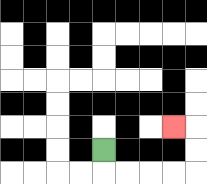{'start': '[4, 6]', 'end': '[7, 5]', 'path_directions': 'D,R,R,R,R,U,U,L', 'path_coordinates': '[[4, 6], [4, 7], [5, 7], [6, 7], [7, 7], [8, 7], [8, 6], [8, 5], [7, 5]]'}